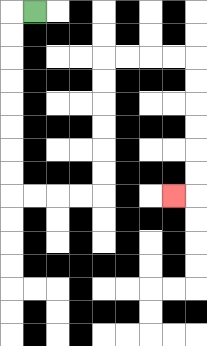{'start': '[1, 0]', 'end': '[7, 8]', 'path_directions': 'L,D,D,D,D,D,D,D,D,R,R,R,R,U,U,U,U,U,U,R,R,R,R,D,D,D,D,D,D,L', 'path_coordinates': '[[1, 0], [0, 0], [0, 1], [0, 2], [0, 3], [0, 4], [0, 5], [0, 6], [0, 7], [0, 8], [1, 8], [2, 8], [3, 8], [4, 8], [4, 7], [4, 6], [4, 5], [4, 4], [4, 3], [4, 2], [5, 2], [6, 2], [7, 2], [8, 2], [8, 3], [8, 4], [8, 5], [8, 6], [8, 7], [8, 8], [7, 8]]'}